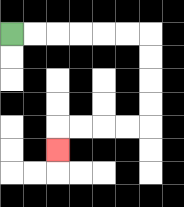{'start': '[0, 1]', 'end': '[2, 6]', 'path_directions': 'R,R,R,R,R,R,D,D,D,D,L,L,L,L,D', 'path_coordinates': '[[0, 1], [1, 1], [2, 1], [3, 1], [4, 1], [5, 1], [6, 1], [6, 2], [6, 3], [6, 4], [6, 5], [5, 5], [4, 5], [3, 5], [2, 5], [2, 6]]'}